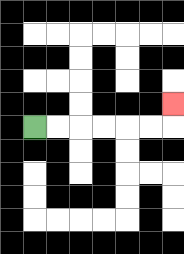{'start': '[1, 5]', 'end': '[7, 4]', 'path_directions': 'R,R,R,R,R,R,U', 'path_coordinates': '[[1, 5], [2, 5], [3, 5], [4, 5], [5, 5], [6, 5], [7, 5], [7, 4]]'}